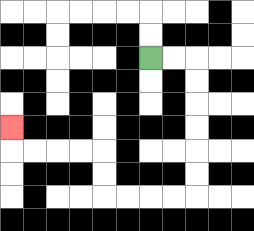{'start': '[6, 2]', 'end': '[0, 5]', 'path_directions': 'R,R,D,D,D,D,D,D,L,L,L,L,U,U,L,L,L,L,U', 'path_coordinates': '[[6, 2], [7, 2], [8, 2], [8, 3], [8, 4], [8, 5], [8, 6], [8, 7], [8, 8], [7, 8], [6, 8], [5, 8], [4, 8], [4, 7], [4, 6], [3, 6], [2, 6], [1, 6], [0, 6], [0, 5]]'}